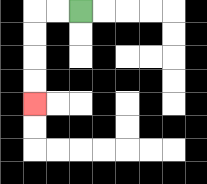{'start': '[3, 0]', 'end': '[1, 4]', 'path_directions': 'L,L,D,D,D,D', 'path_coordinates': '[[3, 0], [2, 0], [1, 0], [1, 1], [1, 2], [1, 3], [1, 4]]'}